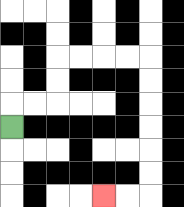{'start': '[0, 5]', 'end': '[4, 8]', 'path_directions': 'U,R,R,U,U,R,R,R,R,D,D,D,D,D,D,L,L', 'path_coordinates': '[[0, 5], [0, 4], [1, 4], [2, 4], [2, 3], [2, 2], [3, 2], [4, 2], [5, 2], [6, 2], [6, 3], [6, 4], [6, 5], [6, 6], [6, 7], [6, 8], [5, 8], [4, 8]]'}